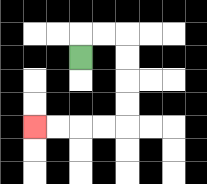{'start': '[3, 2]', 'end': '[1, 5]', 'path_directions': 'U,R,R,D,D,D,D,L,L,L,L', 'path_coordinates': '[[3, 2], [3, 1], [4, 1], [5, 1], [5, 2], [5, 3], [5, 4], [5, 5], [4, 5], [3, 5], [2, 5], [1, 5]]'}